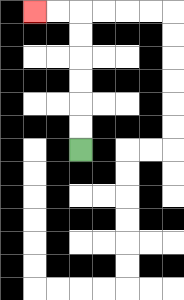{'start': '[3, 6]', 'end': '[1, 0]', 'path_directions': 'U,U,U,U,U,U,L,L', 'path_coordinates': '[[3, 6], [3, 5], [3, 4], [3, 3], [3, 2], [3, 1], [3, 0], [2, 0], [1, 0]]'}